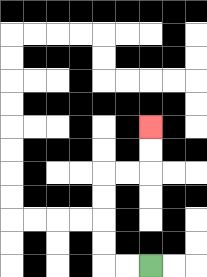{'start': '[6, 11]', 'end': '[6, 5]', 'path_directions': 'L,L,U,U,U,U,R,R,U,U', 'path_coordinates': '[[6, 11], [5, 11], [4, 11], [4, 10], [4, 9], [4, 8], [4, 7], [5, 7], [6, 7], [6, 6], [6, 5]]'}